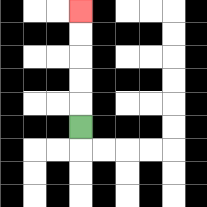{'start': '[3, 5]', 'end': '[3, 0]', 'path_directions': 'U,U,U,U,U', 'path_coordinates': '[[3, 5], [3, 4], [3, 3], [3, 2], [3, 1], [3, 0]]'}